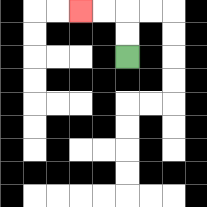{'start': '[5, 2]', 'end': '[3, 0]', 'path_directions': 'U,U,L,L', 'path_coordinates': '[[5, 2], [5, 1], [5, 0], [4, 0], [3, 0]]'}